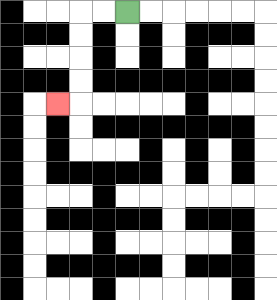{'start': '[5, 0]', 'end': '[2, 4]', 'path_directions': 'L,L,D,D,D,D,L', 'path_coordinates': '[[5, 0], [4, 0], [3, 0], [3, 1], [3, 2], [3, 3], [3, 4], [2, 4]]'}